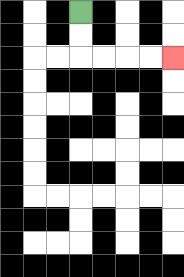{'start': '[3, 0]', 'end': '[7, 2]', 'path_directions': 'D,D,R,R,R,R', 'path_coordinates': '[[3, 0], [3, 1], [3, 2], [4, 2], [5, 2], [6, 2], [7, 2]]'}